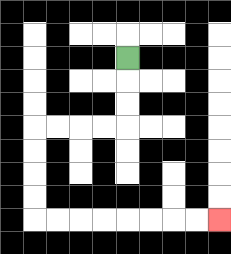{'start': '[5, 2]', 'end': '[9, 9]', 'path_directions': 'D,D,D,L,L,L,L,D,D,D,D,R,R,R,R,R,R,R,R', 'path_coordinates': '[[5, 2], [5, 3], [5, 4], [5, 5], [4, 5], [3, 5], [2, 5], [1, 5], [1, 6], [1, 7], [1, 8], [1, 9], [2, 9], [3, 9], [4, 9], [5, 9], [6, 9], [7, 9], [8, 9], [9, 9]]'}